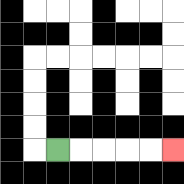{'start': '[2, 6]', 'end': '[7, 6]', 'path_directions': 'R,R,R,R,R', 'path_coordinates': '[[2, 6], [3, 6], [4, 6], [5, 6], [6, 6], [7, 6]]'}